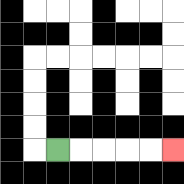{'start': '[2, 6]', 'end': '[7, 6]', 'path_directions': 'R,R,R,R,R', 'path_coordinates': '[[2, 6], [3, 6], [4, 6], [5, 6], [6, 6], [7, 6]]'}